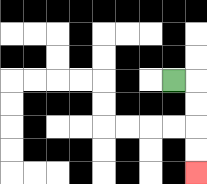{'start': '[7, 3]', 'end': '[8, 7]', 'path_directions': 'R,D,D,D,D', 'path_coordinates': '[[7, 3], [8, 3], [8, 4], [8, 5], [8, 6], [8, 7]]'}